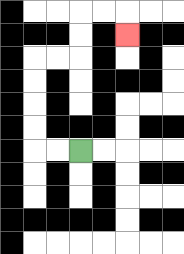{'start': '[3, 6]', 'end': '[5, 1]', 'path_directions': 'L,L,U,U,U,U,R,R,U,U,R,R,D', 'path_coordinates': '[[3, 6], [2, 6], [1, 6], [1, 5], [1, 4], [1, 3], [1, 2], [2, 2], [3, 2], [3, 1], [3, 0], [4, 0], [5, 0], [5, 1]]'}